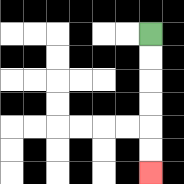{'start': '[6, 1]', 'end': '[6, 7]', 'path_directions': 'D,D,D,D,D,D', 'path_coordinates': '[[6, 1], [6, 2], [6, 3], [6, 4], [6, 5], [6, 6], [6, 7]]'}